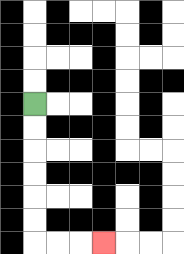{'start': '[1, 4]', 'end': '[4, 10]', 'path_directions': 'D,D,D,D,D,D,R,R,R', 'path_coordinates': '[[1, 4], [1, 5], [1, 6], [1, 7], [1, 8], [1, 9], [1, 10], [2, 10], [3, 10], [4, 10]]'}